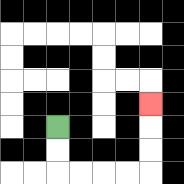{'start': '[2, 5]', 'end': '[6, 4]', 'path_directions': 'D,D,R,R,R,R,U,U,U', 'path_coordinates': '[[2, 5], [2, 6], [2, 7], [3, 7], [4, 7], [5, 7], [6, 7], [6, 6], [6, 5], [6, 4]]'}